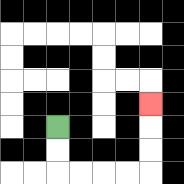{'start': '[2, 5]', 'end': '[6, 4]', 'path_directions': 'D,D,R,R,R,R,U,U,U', 'path_coordinates': '[[2, 5], [2, 6], [2, 7], [3, 7], [4, 7], [5, 7], [6, 7], [6, 6], [6, 5], [6, 4]]'}